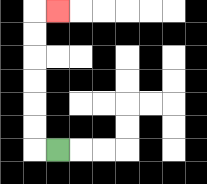{'start': '[2, 6]', 'end': '[2, 0]', 'path_directions': 'L,U,U,U,U,U,U,R', 'path_coordinates': '[[2, 6], [1, 6], [1, 5], [1, 4], [1, 3], [1, 2], [1, 1], [1, 0], [2, 0]]'}